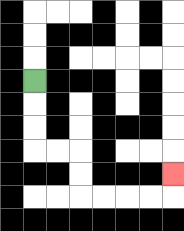{'start': '[1, 3]', 'end': '[7, 7]', 'path_directions': 'D,D,D,R,R,D,D,R,R,R,R,U', 'path_coordinates': '[[1, 3], [1, 4], [1, 5], [1, 6], [2, 6], [3, 6], [3, 7], [3, 8], [4, 8], [5, 8], [6, 8], [7, 8], [7, 7]]'}